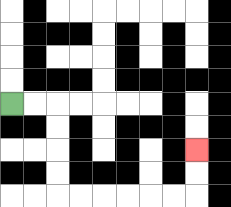{'start': '[0, 4]', 'end': '[8, 6]', 'path_directions': 'R,R,D,D,D,D,R,R,R,R,R,R,U,U', 'path_coordinates': '[[0, 4], [1, 4], [2, 4], [2, 5], [2, 6], [2, 7], [2, 8], [3, 8], [4, 8], [5, 8], [6, 8], [7, 8], [8, 8], [8, 7], [8, 6]]'}